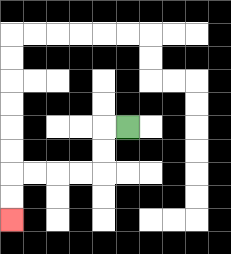{'start': '[5, 5]', 'end': '[0, 9]', 'path_directions': 'L,D,D,L,L,L,L,D,D', 'path_coordinates': '[[5, 5], [4, 5], [4, 6], [4, 7], [3, 7], [2, 7], [1, 7], [0, 7], [0, 8], [0, 9]]'}